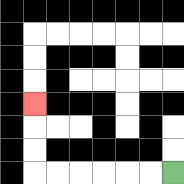{'start': '[7, 7]', 'end': '[1, 4]', 'path_directions': 'L,L,L,L,L,L,U,U,U', 'path_coordinates': '[[7, 7], [6, 7], [5, 7], [4, 7], [3, 7], [2, 7], [1, 7], [1, 6], [1, 5], [1, 4]]'}